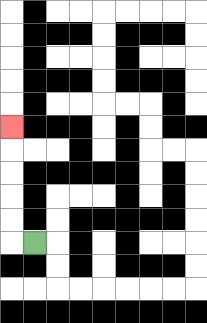{'start': '[1, 10]', 'end': '[0, 5]', 'path_directions': 'L,U,U,U,U,U', 'path_coordinates': '[[1, 10], [0, 10], [0, 9], [0, 8], [0, 7], [0, 6], [0, 5]]'}